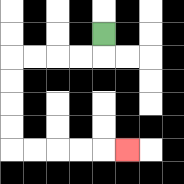{'start': '[4, 1]', 'end': '[5, 6]', 'path_directions': 'D,L,L,L,L,D,D,D,D,R,R,R,R,R', 'path_coordinates': '[[4, 1], [4, 2], [3, 2], [2, 2], [1, 2], [0, 2], [0, 3], [0, 4], [0, 5], [0, 6], [1, 6], [2, 6], [3, 6], [4, 6], [5, 6]]'}